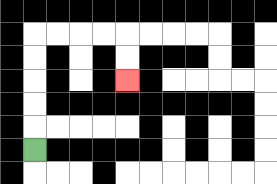{'start': '[1, 6]', 'end': '[5, 3]', 'path_directions': 'U,U,U,U,U,R,R,R,R,D,D', 'path_coordinates': '[[1, 6], [1, 5], [1, 4], [1, 3], [1, 2], [1, 1], [2, 1], [3, 1], [4, 1], [5, 1], [5, 2], [5, 3]]'}